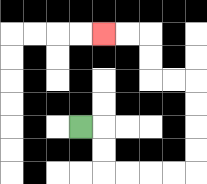{'start': '[3, 5]', 'end': '[4, 1]', 'path_directions': 'R,D,D,R,R,R,R,U,U,U,U,L,L,U,U,L,L', 'path_coordinates': '[[3, 5], [4, 5], [4, 6], [4, 7], [5, 7], [6, 7], [7, 7], [8, 7], [8, 6], [8, 5], [8, 4], [8, 3], [7, 3], [6, 3], [6, 2], [6, 1], [5, 1], [4, 1]]'}